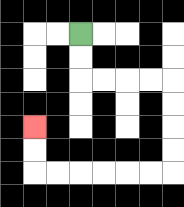{'start': '[3, 1]', 'end': '[1, 5]', 'path_directions': 'D,D,R,R,R,R,D,D,D,D,L,L,L,L,L,L,U,U', 'path_coordinates': '[[3, 1], [3, 2], [3, 3], [4, 3], [5, 3], [6, 3], [7, 3], [7, 4], [7, 5], [7, 6], [7, 7], [6, 7], [5, 7], [4, 7], [3, 7], [2, 7], [1, 7], [1, 6], [1, 5]]'}